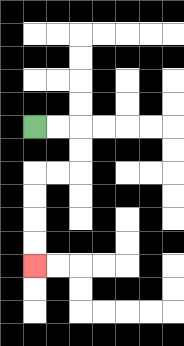{'start': '[1, 5]', 'end': '[1, 11]', 'path_directions': 'R,R,D,D,L,L,D,D,D,D', 'path_coordinates': '[[1, 5], [2, 5], [3, 5], [3, 6], [3, 7], [2, 7], [1, 7], [1, 8], [1, 9], [1, 10], [1, 11]]'}